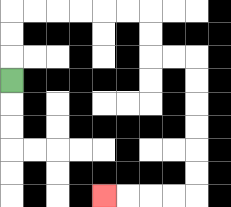{'start': '[0, 3]', 'end': '[4, 8]', 'path_directions': 'U,U,U,R,R,R,R,R,R,D,D,R,R,D,D,D,D,D,D,L,L,L,L', 'path_coordinates': '[[0, 3], [0, 2], [0, 1], [0, 0], [1, 0], [2, 0], [3, 0], [4, 0], [5, 0], [6, 0], [6, 1], [6, 2], [7, 2], [8, 2], [8, 3], [8, 4], [8, 5], [8, 6], [8, 7], [8, 8], [7, 8], [6, 8], [5, 8], [4, 8]]'}